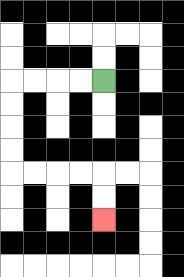{'start': '[4, 3]', 'end': '[4, 9]', 'path_directions': 'L,L,L,L,D,D,D,D,R,R,R,R,D,D', 'path_coordinates': '[[4, 3], [3, 3], [2, 3], [1, 3], [0, 3], [0, 4], [0, 5], [0, 6], [0, 7], [1, 7], [2, 7], [3, 7], [4, 7], [4, 8], [4, 9]]'}